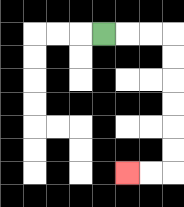{'start': '[4, 1]', 'end': '[5, 7]', 'path_directions': 'R,R,R,D,D,D,D,D,D,L,L', 'path_coordinates': '[[4, 1], [5, 1], [6, 1], [7, 1], [7, 2], [7, 3], [7, 4], [7, 5], [7, 6], [7, 7], [6, 7], [5, 7]]'}